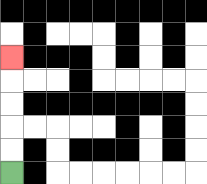{'start': '[0, 7]', 'end': '[0, 2]', 'path_directions': 'U,U,U,U,U', 'path_coordinates': '[[0, 7], [0, 6], [0, 5], [0, 4], [0, 3], [0, 2]]'}